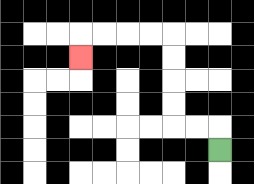{'start': '[9, 6]', 'end': '[3, 2]', 'path_directions': 'U,L,L,U,U,U,U,L,L,L,L,D', 'path_coordinates': '[[9, 6], [9, 5], [8, 5], [7, 5], [7, 4], [7, 3], [7, 2], [7, 1], [6, 1], [5, 1], [4, 1], [3, 1], [3, 2]]'}